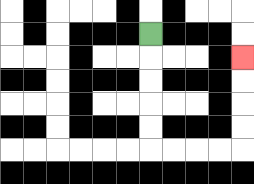{'start': '[6, 1]', 'end': '[10, 2]', 'path_directions': 'D,D,D,D,D,R,R,R,R,U,U,U,U', 'path_coordinates': '[[6, 1], [6, 2], [6, 3], [6, 4], [6, 5], [6, 6], [7, 6], [8, 6], [9, 6], [10, 6], [10, 5], [10, 4], [10, 3], [10, 2]]'}